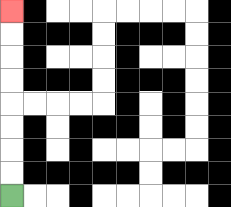{'start': '[0, 8]', 'end': '[0, 0]', 'path_directions': 'U,U,U,U,U,U,U,U', 'path_coordinates': '[[0, 8], [0, 7], [0, 6], [0, 5], [0, 4], [0, 3], [0, 2], [0, 1], [0, 0]]'}